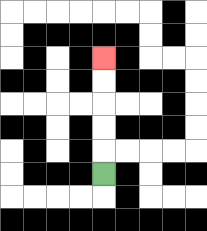{'start': '[4, 7]', 'end': '[4, 2]', 'path_directions': 'U,U,U,U,U', 'path_coordinates': '[[4, 7], [4, 6], [4, 5], [4, 4], [4, 3], [4, 2]]'}